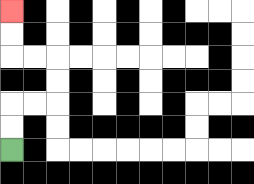{'start': '[0, 6]', 'end': '[0, 0]', 'path_directions': 'U,U,R,R,U,U,L,L,U,U', 'path_coordinates': '[[0, 6], [0, 5], [0, 4], [1, 4], [2, 4], [2, 3], [2, 2], [1, 2], [0, 2], [0, 1], [0, 0]]'}